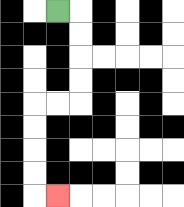{'start': '[2, 0]', 'end': '[2, 8]', 'path_directions': 'R,D,D,D,D,L,L,D,D,D,D,R', 'path_coordinates': '[[2, 0], [3, 0], [3, 1], [3, 2], [3, 3], [3, 4], [2, 4], [1, 4], [1, 5], [1, 6], [1, 7], [1, 8], [2, 8]]'}